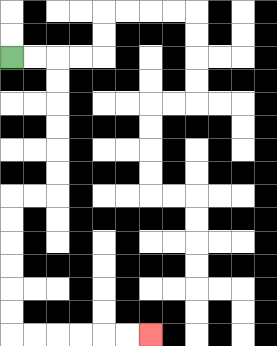{'start': '[0, 2]', 'end': '[6, 14]', 'path_directions': 'R,R,D,D,D,D,D,D,L,L,D,D,D,D,D,D,R,R,R,R,R,R', 'path_coordinates': '[[0, 2], [1, 2], [2, 2], [2, 3], [2, 4], [2, 5], [2, 6], [2, 7], [2, 8], [1, 8], [0, 8], [0, 9], [0, 10], [0, 11], [0, 12], [0, 13], [0, 14], [1, 14], [2, 14], [3, 14], [4, 14], [5, 14], [6, 14]]'}